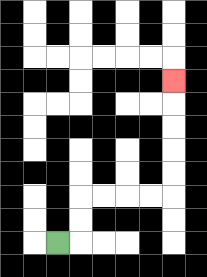{'start': '[2, 10]', 'end': '[7, 3]', 'path_directions': 'R,U,U,R,R,R,R,U,U,U,U,U', 'path_coordinates': '[[2, 10], [3, 10], [3, 9], [3, 8], [4, 8], [5, 8], [6, 8], [7, 8], [7, 7], [7, 6], [7, 5], [7, 4], [7, 3]]'}